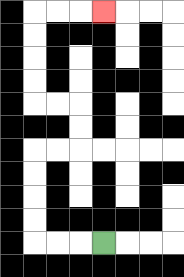{'start': '[4, 10]', 'end': '[4, 0]', 'path_directions': 'L,L,L,U,U,U,U,R,R,U,U,L,L,U,U,U,U,R,R,R', 'path_coordinates': '[[4, 10], [3, 10], [2, 10], [1, 10], [1, 9], [1, 8], [1, 7], [1, 6], [2, 6], [3, 6], [3, 5], [3, 4], [2, 4], [1, 4], [1, 3], [1, 2], [1, 1], [1, 0], [2, 0], [3, 0], [4, 0]]'}